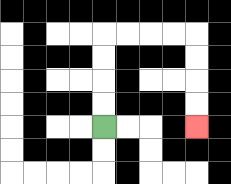{'start': '[4, 5]', 'end': '[8, 5]', 'path_directions': 'U,U,U,U,R,R,R,R,D,D,D,D', 'path_coordinates': '[[4, 5], [4, 4], [4, 3], [4, 2], [4, 1], [5, 1], [6, 1], [7, 1], [8, 1], [8, 2], [8, 3], [8, 4], [8, 5]]'}